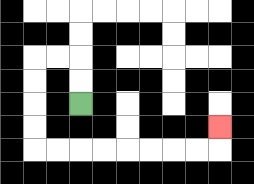{'start': '[3, 4]', 'end': '[9, 5]', 'path_directions': 'U,U,L,L,D,D,D,D,R,R,R,R,R,R,R,R,U', 'path_coordinates': '[[3, 4], [3, 3], [3, 2], [2, 2], [1, 2], [1, 3], [1, 4], [1, 5], [1, 6], [2, 6], [3, 6], [4, 6], [5, 6], [6, 6], [7, 6], [8, 6], [9, 6], [9, 5]]'}